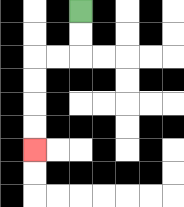{'start': '[3, 0]', 'end': '[1, 6]', 'path_directions': 'D,D,L,L,D,D,D,D', 'path_coordinates': '[[3, 0], [3, 1], [3, 2], [2, 2], [1, 2], [1, 3], [1, 4], [1, 5], [1, 6]]'}